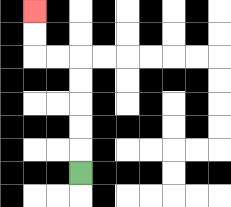{'start': '[3, 7]', 'end': '[1, 0]', 'path_directions': 'U,U,U,U,U,L,L,U,U', 'path_coordinates': '[[3, 7], [3, 6], [3, 5], [3, 4], [3, 3], [3, 2], [2, 2], [1, 2], [1, 1], [1, 0]]'}